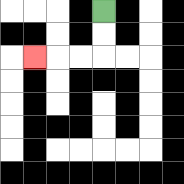{'start': '[4, 0]', 'end': '[1, 2]', 'path_directions': 'D,D,L,L,L', 'path_coordinates': '[[4, 0], [4, 1], [4, 2], [3, 2], [2, 2], [1, 2]]'}